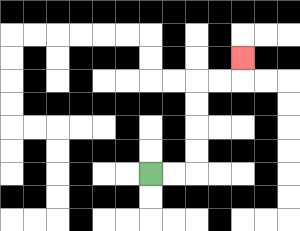{'start': '[6, 7]', 'end': '[10, 2]', 'path_directions': 'R,R,U,U,U,U,R,R,U', 'path_coordinates': '[[6, 7], [7, 7], [8, 7], [8, 6], [8, 5], [8, 4], [8, 3], [9, 3], [10, 3], [10, 2]]'}